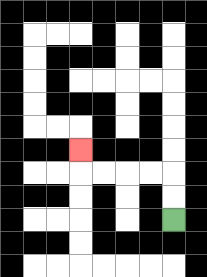{'start': '[7, 9]', 'end': '[3, 6]', 'path_directions': 'U,U,L,L,L,L,U', 'path_coordinates': '[[7, 9], [7, 8], [7, 7], [6, 7], [5, 7], [4, 7], [3, 7], [3, 6]]'}